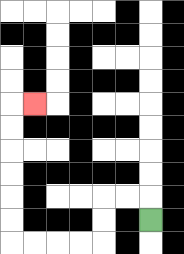{'start': '[6, 9]', 'end': '[1, 4]', 'path_directions': 'U,L,L,D,D,L,L,L,L,U,U,U,U,U,U,R', 'path_coordinates': '[[6, 9], [6, 8], [5, 8], [4, 8], [4, 9], [4, 10], [3, 10], [2, 10], [1, 10], [0, 10], [0, 9], [0, 8], [0, 7], [0, 6], [0, 5], [0, 4], [1, 4]]'}